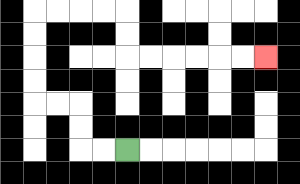{'start': '[5, 6]', 'end': '[11, 2]', 'path_directions': 'L,L,U,U,L,L,U,U,U,U,R,R,R,R,D,D,R,R,R,R,R,R', 'path_coordinates': '[[5, 6], [4, 6], [3, 6], [3, 5], [3, 4], [2, 4], [1, 4], [1, 3], [1, 2], [1, 1], [1, 0], [2, 0], [3, 0], [4, 0], [5, 0], [5, 1], [5, 2], [6, 2], [7, 2], [8, 2], [9, 2], [10, 2], [11, 2]]'}